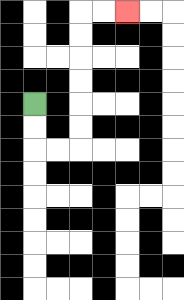{'start': '[1, 4]', 'end': '[5, 0]', 'path_directions': 'D,D,R,R,U,U,U,U,U,U,R,R', 'path_coordinates': '[[1, 4], [1, 5], [1, 6], [2, 6], [3, 6], [3, 5], [3, 4], [3, 3], [3, 2], [3, 1], [3, 0], [4, 0], [5, 0]]'}